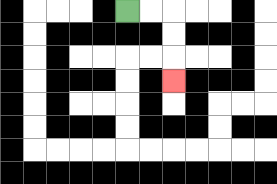{'start': '[5, 0]', 'end': '[7, 3]', 'path_directions': 'R,R,D,D,D', 'path_coordinates': '[[5, 0], [6, 0], [7, 0], [7, 1], [7, 2], [7, 3]]'}